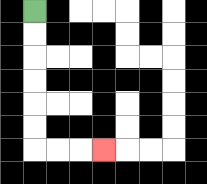{'start': '[1, 0]', 'end': '[4, 6]', 'path_directions': 'D,D,D,D,D,D,R,R,R', 'path_coordinates': '[[1, 0], [1, 1], [1, 2], [1, 3], [1, 4], [1, 5], [1, 6], [2, 6], [3, 6], [4, 6]]'}